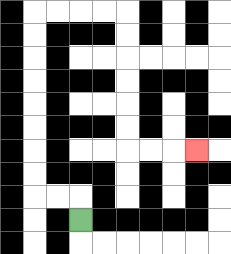{'start': '[3, 9]', 'end': '[8, 6]', 'path_directions': 'U,L,L,U,U,U,U,U,U,U,U,R,R,R,R,D,D,D,D,D,D,R,R,R', 'path_coordinates': '[[3, 9], [3, 8], [2, 8], [1, 8], [1, 7], [1, 6], [1, 5], [1, 4], [1, 3], [1, 2], [1, 1], [1, 0], [2, 0], [3, 0], [4, 0], [5, 0], [5, 1], [5, 2], [5, 3], [5, 4], [5, 5], [5, 6], [6, 6], [7, 6], [8, 6]]'}